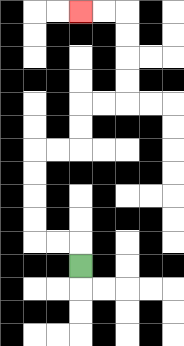{'start': '[3, 11]', 'end': '[3, 0]', 'path_directions': 'U,L,L,U,U,U,U,R,R,U,U,R,R,U,U,U,U,L,L', 'path_coordinates': '[[3, 11], [3, 10], [2, 10], [1, 10], [1, 9], [1, 8], [1, 7], [1, 6], [2, 6], [3, 6], [3, 5], [3, 4], [4, 4], [5, 4], [5, 3], [5, 2], [5, 1], [5, 0], [4, 0], [3, 0]]'}